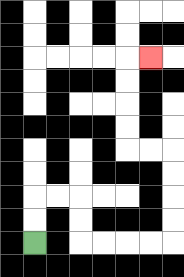{'start': '[1, 10]', 'end': '[6, 2]', 'path_directions': 'U,U,R,R,D,D,R,R,R,R,U,U,U,U,L,L,U,U,U,U,R', 'path_coordinates': '[[1, 10], [1, 9], [1, 8], [2, 8], [3, 8], [3, 9], [3, 10], [4, 10], [5, 10], [6, 10], [7, 10], [7, 9], [7, 8], [7, 7], [7, 6], [6, 6], [5, 6], [5, 5], [5, 4], [5, 3], [5, 2], [6, 2]]'}